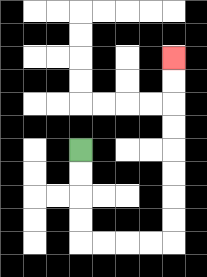{'start': '[3, 6]', 'end': '[7, 2]', 'path_directions': 'D,D,D,D,R,R,R,R,U,U,U,U,U,U,U,U', 'path_coordinates': '[[3, 6], [3, 7], [3, 8], [3, 9], [3, 10], [4, 10], [5, 10], [6, 10], [7, 10], [7, 9], [7, 8], [7, 7], [7, 6], [7, 5], [7, 4], [7, 3], [7, 2]]'}